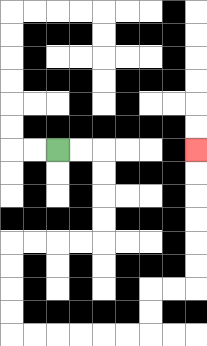{'start': '[2, 6]', 'end': '[8, 6]', 'path_directions': 'R,R,D,D,D,D,L,L,L,L,D,D,D,D,R,R,R,R,R,R,U,U,R,R,U,U,U,U,U,U', 'path_coordinates': '[[2, 6], [3, 6], [4, 6], [4, 7], [4, 8], [4, 9], [4, 10], [3, 10], [2, 10], [1, 10], [0, 10], [0, 11], [0, 12], [0, 13], [0, 14], [1, 14], [2, 14], [3, 14], [4, 14], [5, 14], [6, 14], [6, 13], [6, 12], [7, 12], [8, 12], [8, 11], [8, 10], [8, 9], [8, 8], [8, 7], [8, 6]]'}